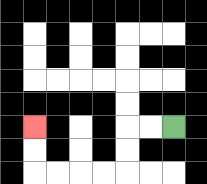{'start': '[7, 5]', 'end': '[1, 5]', 'path_directions': 'L,L,D,D,L,L,L,L,U,U', 'path_coordinates': '[[7, 5], [6, 5], [5, 5], [5, 6], [5, 7], [4, 7], [3, 7], [2, 7], [1, 7], [1, 6], [1, 5]]'}